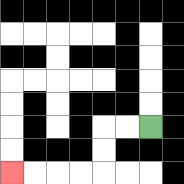{'start': '[6, 5]', 'end': '[0, 7]', 'path_directions': 'L,L,D,D,L,L,L,L', 'path_coordinates': '[[6, 5], [5, 5], [4, 5], [4, 6], [4, 7], [3, 7], [2, 7], [1, 7], [0, 7]]'}